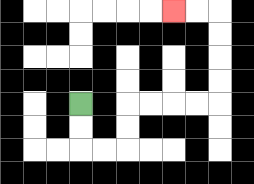{'start': '[3, 4]', 'end': '[7, 0]', 'path_directions': 'D,D,R,R,U,U,R,R,R,R,U,U,U,U,L,L', 'path_coordinates': '[[3, 4], [3, 5], [3, 6], [4, 6], [5, 6], [5, 5], [5, 4], [6, 4], [7, 4], [8, 4], [9, 4], [9, 3], [9, 2], [9, 1], [9, 0], [8, 0], [7, 0]]'}